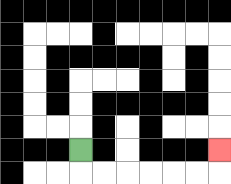{'start': '[3, 6]', 'end': '[9, 6]', 'path_directions': 'D,R,R,R,R,R,R,U', 'path_coordinates': '[[3, 6], [3, 7], [4, 7], [5, 7], [6, 7], [7, 7], [8, 7], [9, 7], [9, 6]]'}